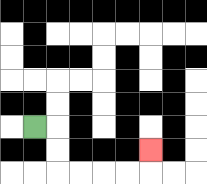{'start': '[1, 5]', 'end': '[6, 6]', 'path_directions': 'R,D,D,R,R,R,R,U', 'path_coordinates': '[[1, 5], [2, 5], [2, 6], [2, 7], [3, 7], [4, 7], [5, 7], [6, 7], [6, 6]]'}